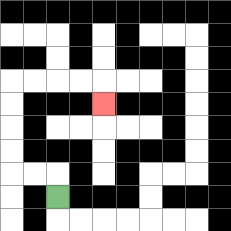{'start': '[2, 8]', 'end': '[4, 4]', 'path_directions': 'U,L,L,U,U,U,U,R,R,R,R,D', 'path_coordinates': '[[2, 8], [2, 7], [1, 7], [0, 7], [0, 6], [0, 5], [0, 4], [0, 3], [1, 3], [2, 3], [3, 3], [4, 3], [4, 4]]'}